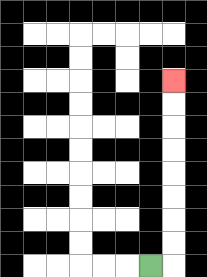{'start': '[6, 11]', 'end': '[7, 3]', 'path_directions': 'R,U,U,U,U,U,U,U,U', 'path_coordinates': '[[6, 11], [7, 11], [7, 10], [7, 9], [7, 8], [7, 7], [7, 6], [7, 5], [7, 4], [7, 3]]'}